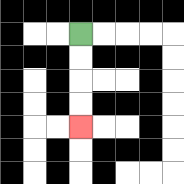{'start': '[3, 1]', 'end': '[3, 5]', 'path_directions': 'D,D,D,D', 'path_coordinates': '[[3, 1], [3, 2], [3, 3], [3, 4], [3, 5]]'}